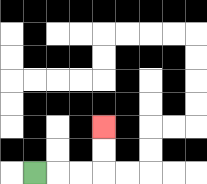{'start': '[1, 7]', 'end': '[4, 5]', 'path_directions': 'R,R,R,U,U', 'path_coordinates': '[[1, 7], [2, 7], [3, 7], [4, 7], [4, 6], [4, 5]]'}